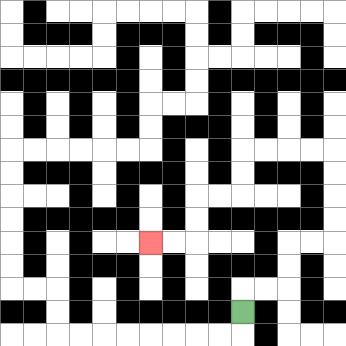{'start': '[10, 13]', 'end': '[6, 10]', 'path_directions': 'U,R,R,U,U,R,R,U,U,U,U,L,L,L,L,D,D,L,L,D,D,L,L', 'path_coordinates': '[[10, 13], [10, 12], [11, 12], [12, 12], [12, 11], [12, 10], [13, 10], [14, 10], [14, 9], [14, 8], [14, 7], [14, 6], [13, 6], [12, 6], [11, 6], [10, 6], [10, 7], [10, 8], [9, 8], [8, 8], [8, 9], [8, 10], [7, 10], [6, 10]]'}